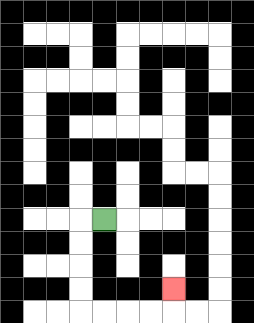{'start': '[4, 9]', 'end': '[7, 12]', 'path_directions': 'L,D,D,D,D,R,R,R,R,U', 'path_coordinates': '[[4, 9], [3, 9], [3, 10], [3, 11], [3, 12], [3, 13], [4, 13], [5, 13], [6, 13], [7, 13], [7, 12]]'}